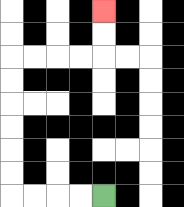{'start': '[4, 8]', 'end': '[4, 0]', 'path_directions': 'L,L,L,L,U,U,U,U,U,U,R,R,R,R,U,U', 'path_coordinates': '[[4, 8], [3, 8], [2, 8], [1, 8], [0, 8], [0, 7], [0, 6], [0, 5], [0, 4], [0, 3], [0, 2], [1, 2], [2, 2], [3, 2], [4, 2], [4, 1], [4, 0]]'}